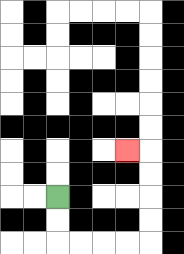{'start': '[2, 8]', 'end': '[5, 6]', 'path_directions': 'D,D,R,R,R,R,U,U,U,U,L', 'path_coordinates': '[[2, 8], [2, 9], [2, 10], [3, 10], [4, 10], [5, 10], [6, 10], [6, 9], [6, 8], [6, 7], [6, 6], [5, 6]]'}